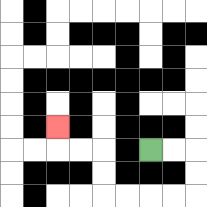{'start': '[6, 6]', 'end': '[2, 5]', 'path_directions': 'R,R,D,D,L,L,L,L,U,U,L,L,U', 'path_coordinates': '[[6, 6], [7, 6], [8, 6], [8, 7], [8, 8], [7, 8], [6, 8], [5, 8], [4, 8], [4, 7], [4, 6], [3, 6], [2, 6], [2, 5]]'}